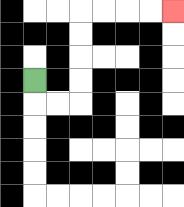{'start': '[1, 3]', 'end': '[7, 0]', 'path_directions': 'D,R,R,U,U,U,U,R,R,R,R', 'path_coordinates': '[[1, 3], [1, 4], [2, 4], [3, 4], [3, 3], [3, 2], [3, 1], [3, 0], [4, 0], [5, 0], [6, 0], [7, 0]]'}